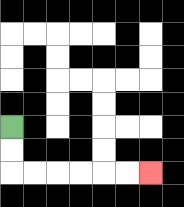{'start': '[0, 5]', 'end': '[6, 7]', 'path_directions': 'D,D,R,R,R,R,R,R', 'path_coordinates': '[[0, 5], [0, 6], [0, 7], [1, 7], [2, 7], [3, 7], [4, 7], [5, 7], [6, 7]]'}